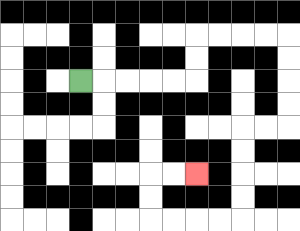{'start': '[3, 3]', 'end': '[8, 7]', 'path_directions': 'R,R,R,R,R,U,U,R,R,R,R,D,D,D,D,L,L,D,D,D,D,L,L,L,L,U,U,R,R', 'path_coordinates': '[[3, 3], [4, 3], [5, 3], [6, 3], [7, 3], [8, 3], [8, 2], [8, 1], [9, 1], [10, 1], [11, 1], [12, 1], [12, 2], [12, 3], [12, 4], [12, 5], [11, 5], [10, 5], [10, 6], [10, 7], [10, 8], [10, 9], [9, 9], [8, 9], [7, 9], [6, 9], [6, 8], [6, 7], [7, 7], [8, 7]]'}